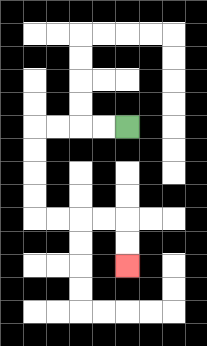{'start': '[5, 5]', 'end': '[5, 11]', 'path_directions': 'L,L,L,L,D,D,D,D,R,R,R,R,D,D', 'path_coordinates': '[[5, 5], [4, 5], [3, 5], [2, 5], [1, 5], [1, 6], [1, 7], [1, 8], [1, 9], [2, 9], [3, 9], [4, 9], [5, 9], [5, 10], [5, 11]]'}